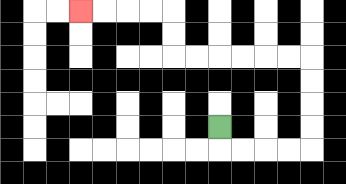{'start': '[9, 5]', 'end': '[3, 0]', 'path_directions': 'D,R,R,R,R,U,U,U,U,L,L,L,L,L,L,U,U,L,L,L,L', 'path_coordinates': '[[9, 5], [9, 6], [10, 6], [11, 6], [12, 6], [13, 6], [13, 5], [13, 4], [13, 3], [13, 2], [12, 2], [11, 2], [10, 2], [9, 2], [8, 2], [7, 2], [7, 1], [7, 0], [6, 0], [5, 0], [4, 0], [3, 0]]'}